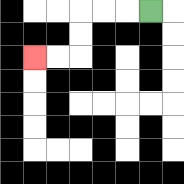{'start': '[6, 0]', 'end': '[1, 2]', 'path_directions': 'L,L,L,D,D,L,L', 'path_coordinates': '[[6, 0], [5, 0], [4, 0], [3, 0], [3, 1], [3, 2], [2, 2], [1, 2]]'}